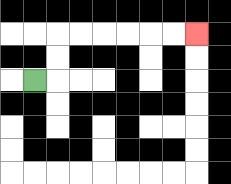{'start': '[1, 3]', 'end': '[8, 1]', 'path_directions': 'R,U,U,R,R,R,R,R,R', 'path_coordinates': '[[1, 3], [2, 3], [2, 2], [2, 1], [3, 1], [4, 1], [5, 1], [6, 1], [7, 1], [8, 1]]'}